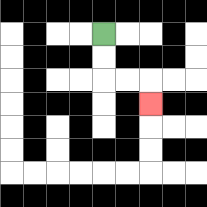{'start': '[4, 1]', 'end': '[6, 4]', 'path_directions': 'D,D,R,R,D', 'path_coordinates': '[[4, 1], [4, 2], [4, 3], [5, 3], [6, 3], [6, 4]]'}